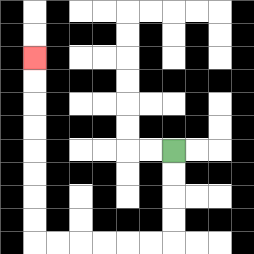{'start': '[7, 6]', 'end': '[1, 2]', 'path_directions': 'D,D,D,D,L,L,L,L,L,L,U,U,U,U,U,U,U,U', 'path_coordinates': '[[7, 6], [7, 7], [7, 8], [7, 9], [7, 10], [6, 10], [5, 10], [4, 10], [3, 10], [2, 10], [1, 10], [1, 9], [1, 8], [1, 7], [1, 6], [1, 5], [1, 4], [1, 3], [1, 2]]'}